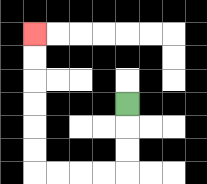{'start': '[5, 4]', 'end': '[1, 1]', 'path_directions': 'D,D,D,L,L,L,L,U,U,U,U,U,U', 'path_coordinates': '[[5, 4], [5, 5], [5, 6], [5, 7], [4, 7], [3, 7], [2, 7], [1, 7], [1, 6], [1, 5], [1, 4], [1, 3], [1, 2], [1, 1]]'}